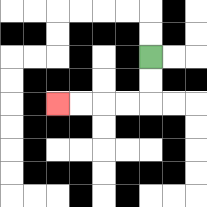{'start': '[6, 2]', 'end': '[2, 4]', 'path_directions': 'D,D,L,L,L,L', 'path_coordinates': '[[6, 2], [6, 3], [6, 4], [5, 4], [4, 4], [3, 4], [2, 4]]'}